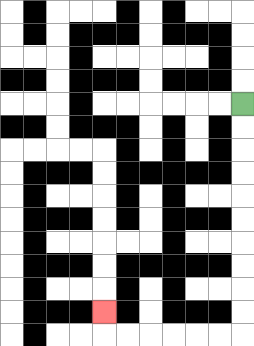{'start': '[10, 4]', 'end': '[4, 13]', 'path_directions': 'D,D,D,D,D,D,D,D,D,D,L,L,L,L,L,L,U', 'path_coordinates': '[[10, 4], [10, 5], [10, 6], [10, 7], [10, 8], [10, 9], [10, 10], [10, 11], [10, 12], [10, 13], [10, 14], [9, 14], [8, 14], [7, 14], [6, 14], [5, 14], [4, 14], [4, 13]]'}